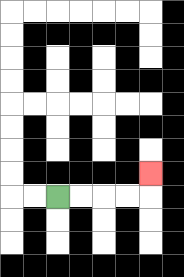{'start': '[2, 8]', 'end': '[6, 7]', 'path_directions': 'R,R,R,R,U', 'path_coordinates': '[[2, 8], [3, 8], [4, 8], [5, 8], [6, 8], [6, 7]]'}